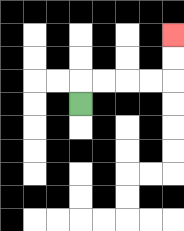{'start': '[3, 4]', 'end': '[7, 1]', 'path_directions': 'U,R,R,R,R,U,U', 'path_coordinates': '[[3, 4], [3, 3], [4, 3], [5, 3], [6, 3], [7, 3], [7, 2], [7, 1]]'}